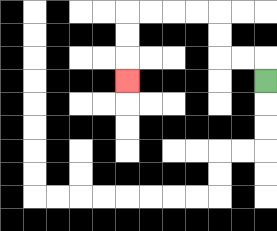{'start': '[11, 3]', 'end': '[5, 3]', 'path_directions': 'U,L,L,U,U,L,L,L,L,D,D,D', 'path_coordinates': '[[11, 3], [11, 2], [10, 2], [9, 2], [9, 1], [9, 0], [8, 0], [7, 0], [6, 0], [5, 0], [5, 1], [5, 2], [5, 3]]'}